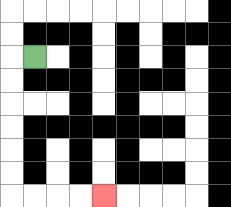{'start': '[1, 2]', 'end': '[4, 8]', 'path_directions': 'L,D,D,D,D,D,D,R,R,R,R', 'path_coordinates': '[[1, 2], [0, 2], [0, 3], [0, 4], [0, 5], [0, 6], [0, 7], [0, 8], [1, 8], [2, 8], [3, 8], [4, 8]]'}